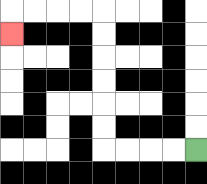{'start': '[8, 6]', 'end': '[0, 1]', 'path_directions': 'L,L,L,L,U,U,U,U,U,U,L,L,L,L,D', 'path_coordinates': '[[8, 6], [7, 6], [6, 6], [5, 6], [4, 6], [4, 5], [4, 4], [4, 3], [4, 2], [4, 1], [4, 0], [3, 0], [2, 0], [1, 0], [0, 0], [0, 1]]'}